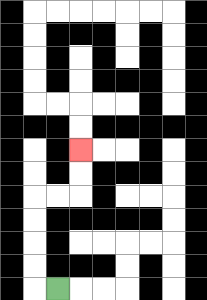{'start': '[2, 12]', 'end': '[3, 6]', 'path_directions': 'L,U,U,U,U,R,R,U,U', 'path_coordinates': '[[2, 12], [1, 12], [1, 11], [1, 10], [1, 9], [1, 8], [2, 8], [3, 8], [3, 7], [3, 6]]'}